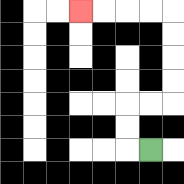{'start': '[6, 6]', 'end': '[3, 0]', 'path_directions': 'L,U,U,R,R,U,U,U,U,L,L,L,L', 'path_coordinates': '[[6, 6], [5, 6], [5, 5], [5, 4], [6, 4], [7, 4], [7, 3], [7, 2], [7, 1], [7, 0], [6, 0], [5, 0], [4, 0], [3, 0]]'}